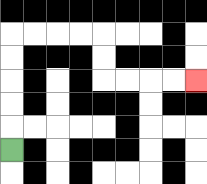{'start': '[0, 6]', 'end': '[8, 3]', 'path_directions': 'U,U,U,U,U,R,R,R,R,D,D,R,R,R,R', 'path_coordinates': '[[0, 6], [0, 5], [0, 4], [0, 3], [0, 2], [0, 1], [1, 1], [2, 1], [3, 1], [4, 1], [4, 2], [4, 3], [5, 3], [6, 3], [7, 3], [8, 3]]'}